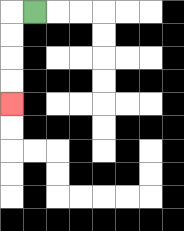{'start': '[1, 0]', 'end': '[0, 4]', 'path_directions': 'L,D,D,D,D', 'path_coordinates': '[[1, 0], [0, 0], [0, 1], [0, 2], [0, 3], [0, 4]]'}